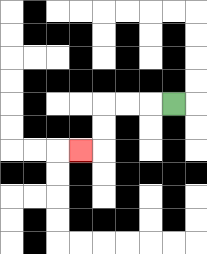{'start': '[7, 4]', 'end': '[3, 6]', 'path_directions': 'L,L,L,D,D,L', 'path_coordinates': '[[7, 4], [6, 4], [5, 4], [4, 4], [4, 5], [4, 6], [3, 6]]'}